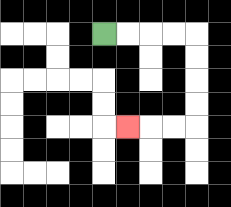{'start': '[4, 1]', 'end': '[5, 5]', 'path_directions': 'R,R,R,R,D,D,D,D,L,L,L', 'path_coordinates': '[[4, 1], [5, 1], [6, 1], [7, 1], [8, 1], [8, 2], [8, 3], [8, 4], [8, 5], [7, 5], [6, 5], [5, 5]]'}